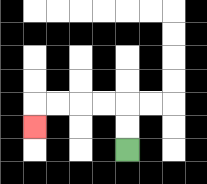{'start': '[5, 6]', 'end': '[1, 5]', 'path_directions': 'U,U,L,L,L,L,D', 'path_coordinates': '[[5, 6], [5, 5], [5, 4], [4, 4], [3, 4], [2, 4], [1, 4], [1, 5]]'}